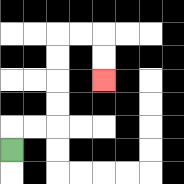{'start': '[0, 6]', 'end': '[4, 3]', 'path_directions': 'U,R,R,U,U,U,U,R,R,D,D', 'path_coordinates': '[[0, 6], [0, 5], [1, 5], [2, 5], [2, 4], [2, 3], [2, 2], [2, 1], [3, 1], [4, 1], [4, 2], [4, 3]]'}